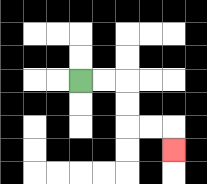{'start': '[3, 3]', 'end': '[7, 6]', 'path_directions': 'R,R,D,D,R,R,D', 'path_coordinates': '[[3, 3], [4, 3], [5, 3], [5, 4], [5, 5], [6, 5], [7, 5], [7, 6]]'}